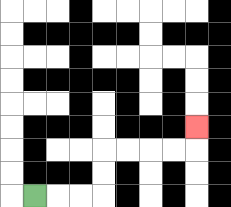{'start': '[1, 8]', 'end': '[8, 5]', 'path_directions': 'R,R,R,U,U,R,R,R,R,U', 'path_coordinates': '[[1, 8], [2, 8], [3, 8], [4, 8], [4, 7], [4, 6], [5, 6], [6, 6], [7, 6], [8, 6], [8, 5]]'}